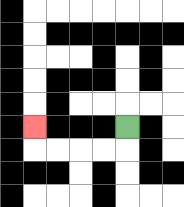{'start': '[5, 5]', 'end': '[1, 5]', 'path_directions': 'D,L,L,L,L,U', 'path_coordinates': '[[5, 5], [5, 6], [4, 6], [3, 6], [2, 6], [1, 6], [1, 5]]'}